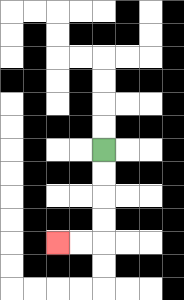{'start': '[4, 6]', 'end': '[2, 10]', 'path_directions': 'D,D,D,D,L,L', 'path_coordinates': '[[4, 6], [4, 7], [4, 8], [4, 9], [4, 10], [3, 10], [2, 10]]'}